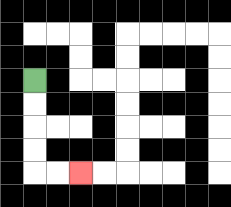{'start': '[1, 3]', 'end': '[3, 7]', 'path_directions': 'D,D,D,D,R,R', 'path_coordinates': '[[1, 3], [1, 4], [1, 5], [1, 6], [1, 7], [2, 7], [3, 7]]'}